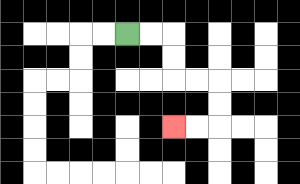{'start': '[5, 1]', 'end': '[7, 5]', 'path_directions': 'R,R,D,D,R,R,D,D,L,L', 'path_coordinates': '[[5, 1], [6, 1], [7, 1], [7, 2], [7, 3], [8, 3], [9, 3], [9, 4], [9, 5], [8, 5], [7, 5]]'}